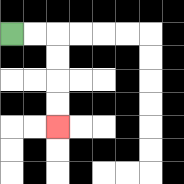{'start': '[0, 1]', 'end': '[2, 5]', 'path_directions': 'R,R,D,D,D,D', 'path_coordinates': '[[0, 1], [1, 1], [2, 1], [2, 2], [2, 3], [2, 4], [2, 5]]'}